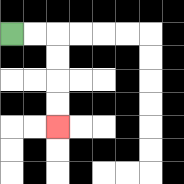{'start': '[0, 1]', 'end': '[2, 5]', 'path_directions': 'R,R,D,D,D,D', 'path_coordinates': '[[0, 1], [1, 1], [2, 1], [2, 2], [2, 3], [2, 4], [2, 5]]'}